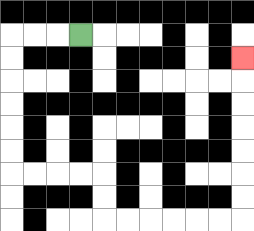{'start': '[3, 1]', 'end': '[10, 2]', 'path_directions': 'L,L,L,D,D,D,D,D,D,R,R,R,R,D,D,R,R,R,R,R,R,U,U,U,U,U,U,U', 'path_coordinates': '[[3, 1], [2, 1], [1, 1], [0, 1], [0, 2], [0, 3], [0, 4], [0, 5], [0, 6], [0, 7], [1, 7], [2, 7], [3, 7], [4, 7], [4, 8], [4, 9], [5, 9], [6, 9], [7, 9], [8, 9], [9, 9], [10, 9], [10, 8], [10, 7], [10, 6], [10, 5], [10, 4], [10, 3], [10, 2]]'}